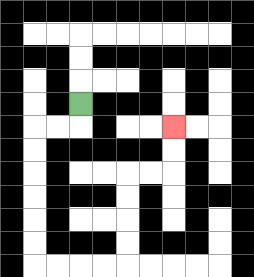{'start': '[3, 4]', 'end': '[7, 5]', 'path_directions': 'D,L,L,D,D,D,D,D,D,R,R,R,R,U,U,U,U,R,R,U,U', 'path_coordinates': '[[3, 4], [3, 5], [2, 5], [1, 5], [1, 6], [1, 7], [1, 8], [1, 9], [1, 10], [1, 11], [2, 11], [3, 11], [4, 11], [5, 11], [5, 10], [5, 9], [5, 8], [5, 7], [6, 7], [7, 7], [7, 6], [7, 5]]'}